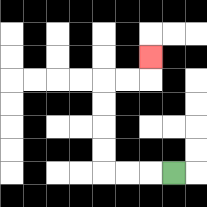{'start': '[7, 7]', 'end': '[6, 2]', 'path_directions': 'L,L,L,U,U,U,U,R,R,U', 'path_coordinates': '[[7, 7], [6, 7], [5, 7], [4, 7], [4, 6], [4, 5], [4, 4], [4, 3], [5, 3], [6, 3], [6, 2]]'}